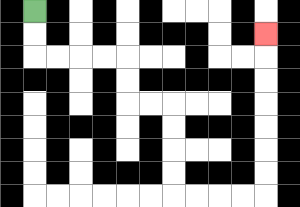{'start': '[1, 0]', 'end': '[11, 1]', 'path_directions': 'D,D,R,R,R,R,D,D,R,R,D,D,D,D,R,R,R,R,U,U,U,U,U,U,U', 'path_coordinates': '[[1, 0], [1, 1], [1, 2], [2, 2], [3, 2], [4, 2], [5, 2], [5, 3], [5, 4], [6, 4], [7, 4], [7, 5], [7, 6], [7, 7], [7, 8], [8, 8], [9, 8], [10, 8], [11, 8], [11, 7], [11, 6], [11, 5], [11, 4], [11, 3], [11, 2], [11, 1]]'}